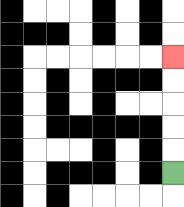{'start': '[7, 7]', 'end': '[7, 2]', 'path_directions': 'U,U,U,U,U', 'path_coordinates': '[[7, 7], [7, 6], [7, 5], [7, 4], [7, 3], [7, 2]]'}